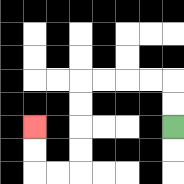{'start': '[7, 5]', 'end': '[1, 5]', 'path_directions': 'U,U,L,L,L,L,D,D,D,D,L,L,U,U', 'path_coordinates': '[[7, 5], [7, 4], [7, 3], [6, 3], [5, 3], [4, 3], [3, 3], [3, 4], [3, 5], [3, 6], [3, 7], [2, 7], [1, 7], [1, 6], [1, 5]]'}